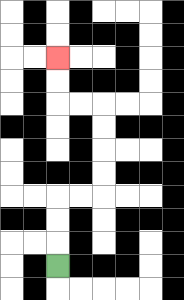{'start': '[2, 11]', 'end': '[2, 2]', 'path_directions': 'U,U,U,R,R,U,U,U,U,L,L,U,U', 'path_coordinates': '[[2, 11], [2, 10], [2, 9], [2, 8], [3, 8], [4, 8], [4, 7], [4, 6], [4, 5], [4, 4], [3, 4], [2, 4], [2, 3], [2, 2]]'}